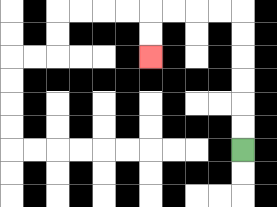{'start': '[10, 6]', 'end': '[6, 2]', 'path_directions': 'U,U,U,U,U,U,L,L,L,L,D,D', 'path_coordinates': '[[10, 6], [10, 5], [10, 4], [10, 3], [10, 2], [10, 1], [10, 0], [9, 0], [8, 0], [7, 0], [6, 0], [6, 1], [6, 2]]'}